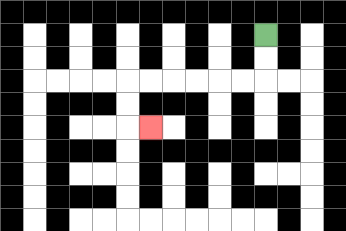{'start': '[11, 1]', 'end': '[6, 5]', 'path_directions': 'D,D,L,L,L,L,L,L,D,D,R', 'path_coordinates': '[[11, 1], [11, 2], [11, 3], [10, 3], [9, 3], [8, 3], [7, 3], [6, 3], [5, 3], [5, 4], [5, 5], [6, 5]]'}